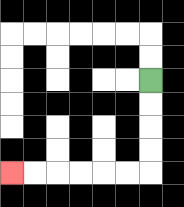{'start': '[6, 3]', 'end': '[0, 7]', 'path_directions': 'D,D,D,D,L,L,L,L,L,L', 'path_coordinates': '[[6, 3], [6, 4], [6, 5], [6, 6], [6, 7], [5, 7], [4, 7], [3, 7], [2, 7], [1, 7], [0, 7]]'}